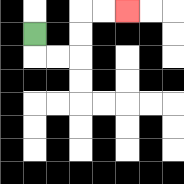{'start': '[1, 1]', 'end': '[5, 0]', 'path_directions': 'D,R,R,U,U,R,R', 'path_coordinates': '[[1, 1], [1, 2], [2, 2], [3, 2], [3, 1], [3, 0], [4, 0], [5, 0]]'}